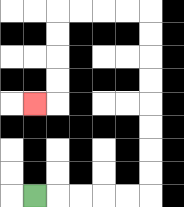{'start': '[1, 8]', 'end': '[1, 4]', 'path_directions': 'R,R,R,R,R,U,U,U,U,U,U,U,U,L,L,L,L,D,D,D,D,L', 'path_coordinates': '[[1, 8], [2, 8], [3, 8], [4, 8], [5, 8], [6, 8], [6, 7], [6, 6], [6, 5], [6, 4], [6, 3], [6, 2], [6, 1], [6, 0], [5, 0], [4, 0], [3, 0], [2, 0], [2, 1], [2, 2], [2, 3], [2, 4], [1, 4]]'}